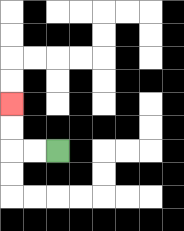{'start': '[2, 6]', 'end': '[0, 4]', 'path_directions': 'L,L,U,U', 'path_coordinates': '[[2, 6], [1, 6], [0, 6], [0, 5], [0, 4]]'}